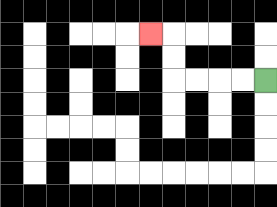{'start': '[11, 3]', 'end': '[6, 1]', 'path_directions': 'L,L,L,L,U,U,L', 'path_coordinates': '[[11, 3], [10, 3], [9, 3], [8, 3], [7, 3], [7, 2], [7, 1], [6, 1]]'}